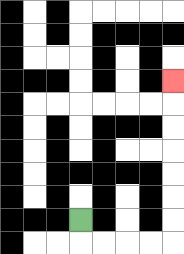{'start': '[3, 9]', 'end': '[7, 3]', 'path_directions': 'D,R,R,R,R,U,U,U,U,U,U,U', 'path_coordinates': '[[3, 9], [3, 10], [4, 10], [5, 10], [6, 10], [7, 10], [7, 9], [7, 8], [7, 7], [7, 6], [7, 5], [7, 4], [7, 3]]'}